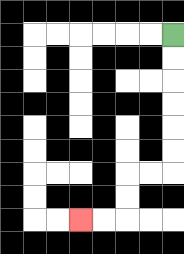{'start': '[7, 1]', 'end': '[3, 9]', 'path_directions': 'D,D,D,D,D,D,L,L,D,D,L,L', 'path_coordinates': '[[7, 1], [7, 2], [7, 3], [7, 4], [7, 5], [7, 6], [7, 7], [6, 7], [5, 7], [5, 8], [5, 9], [4, 9], [3, 9]]'}